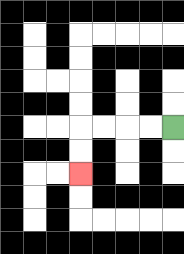{'start': '[7, 5]', 'end': '[3, 7]', 'path_directions': 'L,L,L,L,D,D', 'path_coordinates': '[[7, 5], [6, 5], [5, 5], [4, 5], [3, 5], [3, 6], [3, 7]]'}